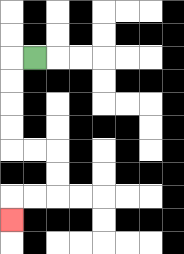{'start': '[1, 2]', 'end': '[0, 9]', 'path_directions': 'L,D,D,D,D,R,R,D,D,L,L,D', 'path_coordinates': '[[1, 2], [0, 2], [0, 3], [0, 4], [0, 5], [0, 6], [1, 6], [2, 6], [2, 7], [2, 8], [1, 8], [0, 8], [0, 9]]'}